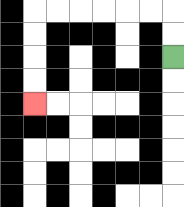{'start': '[7, 2]', 'end': '[1, 4]', 'path_directions': 'U,U,L,L,L,L,L,L,D,D,D,D', 'path_coordinates': '[[7, 2], [7, 1], [7, 0], [6, 0], [5, 0], [4, 0], [3, 0], [2, 0], [1, 0], [1, 1], [1, 2], [1, 3], [1, 4]]'}